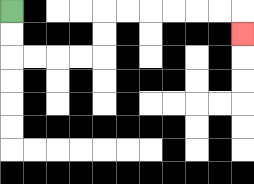{'start': '[0, 0]', 'end': '[10, 1]', 'path_directions': 'D,D,R,R,R,R,U,U,R,R,R,R,R,R,D', 'path_coordinates': '[[0, 0], [0, 1], [0, 2], [1, 2], [2, 2], [3, 2], [4, 2], [4, 1], [4, 0], [5, 0], [6, 0], [7, 0], [8, 0], [9, 0], [10, 0], [10, 1]]'}